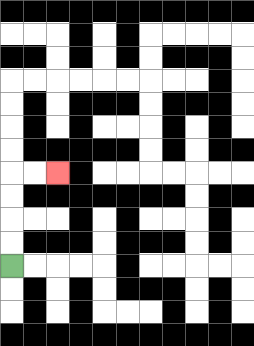{'start': '[0, 11]', 'end': '[2, 7]', 'path_directions': 'U,U,U,U,R,R', 'path_coordinates': '[[0, 11], [0, 10], [0, 9], [0, 8], [0, 7], [1, 7], [2, 7]]'}